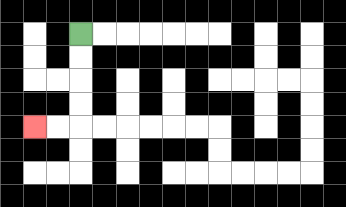{'start': '[3, 1]', 'end': '[1, 5]', 'path_directions': 'D,D,D,D,L,L', 'path_coordinates': '[[3, 1], [3, 2], [3, 3], [3, 4], [3, 5], [2, 5], [1, 5]]'}